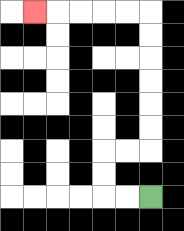{'start': '[6, 8]', 'end': '[1, 0]', 'path_directions': 'L,L,U,U,R,R,U,U,U,U,U,U,L,L,L,L,L', 'path_coordinates': '[[6, 8], [5, 8], [4, 8], [4, 7], [4, 6], [5, 6], [6, 6], [6, 5], [6, 4], [6, 3], [6, 2], [6, 1], [6, 0], [5, 0], [4, 0], [3, 0], [2, 0], [1, 0]]'}